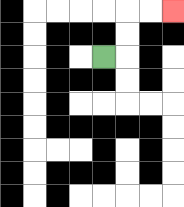{'start': '[4, 2]', 'end': '[7, 0]', 'path_directions': 'R,U,U,R,R', 'path_coordinates': '[[4, 2], [5, 2], [5, 1], [5, 0], [6, 0], [7, 0]]'}